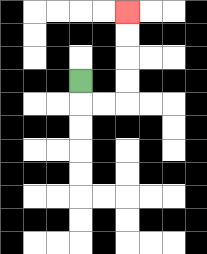{'start': '[3, 3]', 'end': '[5, 0]', 'path_directions': 'D,R,R,U,U,U,U', 'path_coordinates': '[[3, 3], [3, 4], [4, 4], [5, 4], [5, 3], [5, 2], [5, 1], [5, 0]]'}